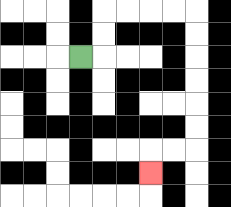{'start': '[3, 2]', 'end': '[6, 7]', 'path_directions': 'R,U,U,R,R,R,R,D,D,D,D,D,D,L,L,D', 'path_coordinates': '[[3, 2], [4, 2], [4, 1], [4, 0], [5, 0], [6, 0], [7, 0], [8, 0], [8, 1], [8, 2], [8, 3], [8, 4], [8, 5], [8, 6], [7, 6], [6, 6], [6, 7]]'}